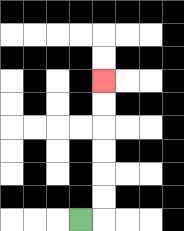{'start': '[3, 9]', 'end': '[4, 3]', 'path_directions': 'R,U,U,U,U,U,U', 'path_coordinates': '[[3, 9], [4, 9], [4, 8], [4, 7], [4, 6], [4, 5], [4, 4], [4, 3]]'}